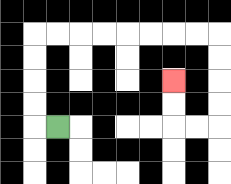{'start': '[2, 5]', 'end': '[7, 3]', 'path_directions': 'L,U,U,U,U,R,R,R,R,R,R,R,R,D,D,D,D,L,L,U,U', 'path_coordinates': '[[2, 5], [1, 5], [1, 4], [1, 3], [1, 2], [1, 1], [2, 1], [3, 1], [4, 1], [5, 1], [6, 1], [7, 1], [8, 1], [9, 1], [9, 2], [9, 3], [9, 4], [9, 5], [8, 5], [7, 5], [7, 4], [7, 3]]'}